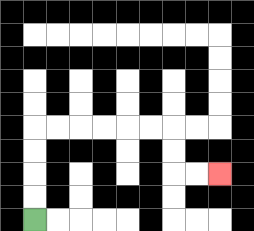{'start': '[1, 9]', 'end': '[9, 7]', 'path_directions': 'U,U,U,U,R,R,R,R,R,R,D,D,R,R', 'path_coordinates': '[[1, 9], [1, 8], [1, 7], [1, 6], [1, 5], [2, 5], [3, 5], [4, 5], [5, 5], [6, 5], [7, 5], [7, 6], [7, 7], [8, 7], [9, 7]]'}